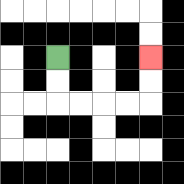{'start': '[2, 2]', 'end': '[6, 2]', 'path_directions': 'D,D,R,R,R,R,U,U', 'path_coordinates': '[[2, 2], [2, 3], [2, 4], [3, 4], [4, 4], [5, 4], [6, 4], [6, 3], [6, 2]]'}